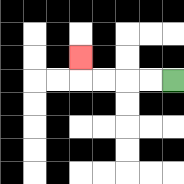{'start': '[7, 3]', 'end': '[3, 2]', 'path_directions': 'L,L,L,L,U', 'path_coordinates': '[[7, 3], [6, 3], [5, 3], [4, 3], [3, 3], [3, 2]]'}